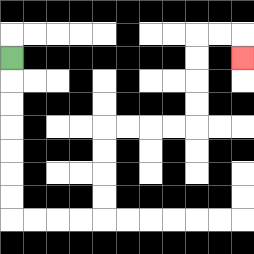{'start': '[0, 2]', 'end': '[10, 2]', 'path_directions': 'D,D,D,D,D,D,D,R,R,R,R,U,U,U,U,R,R,R,R,U,U,U,U,R,R,D', 'path_coordinates': '[[0, 2], [0, 3], [0, 4], [0, 5], [0, 6], [0, 7], [0, 8], [0, 9], [1, 9], [2, 9], [3, 9], [4, 9], [4, 8], [4, 7], [4, 6], [4, 5], [5, 5], [6, 5], [7, 5], [8, 5], [8, 4], [8, 3], [8, 2], [8, 1], [9, 1], [10, 1], [10, 2]]'}